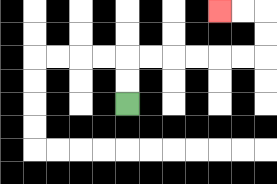{'start': '[5, 4]', 'end': '[9, 0]', 'path_directions': 'U,U,R,R,R,R,R,R,U,U,L,L', 'path_coordinates': '[[5, 4], [5, 3], [5, 2], [6, 2], [7, 2], [8, 2], [9, 2], [10, 2], [11, 2], [11, 1], [11, 0], [10, 0], [9, 0]]'}